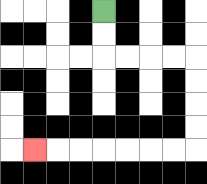{'start': '[4, 0]', 'end': '[1, 6]', 'path_directions': 'D,D,R,R,R,R,D,D,D,D,L,L,L,L,L,L,L', 'path_coordinates': '[[4, 0], [4, 1], [4, 2], [5, 2], [6, 2], [7, 2], [8, 2], [8, 3], [8, 4], [8, 5], [8, 6], [7, 6], [6, 6], [5, 6], [4, 6], [3, 6], [2, 6], [1, 6]]'}